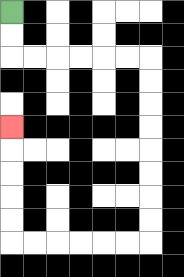{'start': '[0, 0]', 'end': '[0, 5]', 'path_directions': 'D,D,R,R,R,R,R,R,D,D,D,D,D,D,D,D,L,L,L,L,L,L,U,U,U,U,U', 'path_coordinates': '[[0, 0], [0, 1], [0, 2], [1, 2], [2, 2], [3, 2], [4, 2], [5, 2], [6, 2], [6, 3], [6, 4], [6, 5], [6, 6], [6, 7], [6, 8], [6, 9], [6, 10], [5, 10], [4, 10], [3, 10], [2, 10], [1, 10], [0, 10], [0, 9], [0, 8], [0, 7], [0, 6], [0, 5]]'}